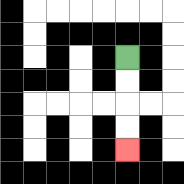{'start': '[5, 2]', 'end': '[5, 6]', 'path_directions': 'D,D,D,D', 'path_coordinates': '[[5, 2], [5, 3], [5, 4], [5, 5], [5, 6]]'}